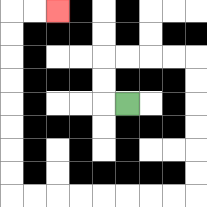{'start': '[5, 4]', 'end': '[2, 0]', 'path_directions': 'L,U,U,R,R,R,R,D,D,D,D,D,D,L,L,L,L,L,L,L,L,U,U,U,U,U,U,U,U,R,R', 'path_coordinates': '[[5, 4], [4, 4], [4, 3], [4, 2], [5, 2], [6, 2], [7, 2], [8, 2], [8, 3], [8, 4], [8, 5], [8, 6], [8, 7], [8, 8], [7, 8], [6, 8], [5, 8], [4, 8], [3, 8], [2, 8], [1, 8], [0, 8], [0, 7], [0, 6], [0, 5], [0, 4], [0, 3], [0, 2], [0, 1], [0, 0], [1, 0], [2, 0]]'}